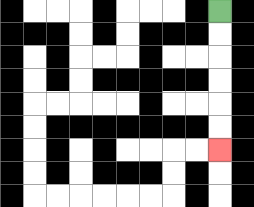{'start': '[9, 0]', 'end': '[9, 6]', 'path_directions': 'D,D,D,D,D,D', 'path_coordinates': '[[9, 0], [9, 1], [9, 2], [9, 3], [9, 4], [9, 5], [9, 6]]'}